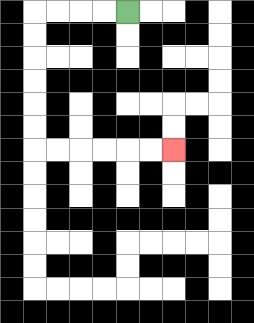{'start': '[5, 0]', 'end': '[7, 6]', 'path_directions': 'L,L,L,L,D,D,D,D,D,D,R,R,R,R,R,R', 'path_coordinates': '[[5, 0], [4, 0], [3, 0], [2, 0], [1, 0], [1, 1], [1, 2], [1, 3], [1, 4], [1, 5], [1, 6], [2, 6], [3, 6], [4, 6], [5, 6], [6, 6], [7, 6]]'}